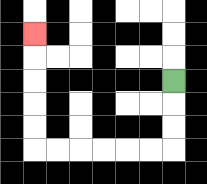{'start': '[7, 3]', 'end': '[1, 1]', 'path_directions': 'D,D,D,L,L,L,L,L,L,U,U,U,U,U', 'path_coordinates': '[[7, 3], [7, 4], [7, 5], [7, 6], [6, 6], [5, 6], [4, 6], [3, 6], [2, 6], [1, 6], [1, 5], [1, 4], [1, 3], [1, 2], [1, 1]]'}